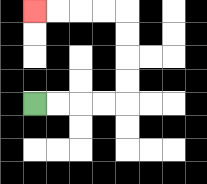{'start': '[1, 4]', 'end': '[1, 0]', 'path_directions': 'R,R,R,R,U,U,U,U,L,L,L,L', 'path_coordinates': '[[1, 4], [2, 4], [3, 4], [4, 4], [5, 4], [5, 3], [5, 2], [5, 1], [5, 0], [4, 0], [3, 0], [2, 0], [1, 0]]'}